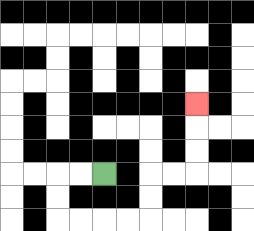{'start': '[4, 7]', 'end': '[8, 4]', 'path_directions': 'L,L,D,D,R,R,R,R,U,U,R,R,U,U,U', 'path_coordinates': '[[4, 7], [3, 7], [2, 7], [2, 8], [2, 9], [3, 9], [4, 9], [5, 9], [6, 9], [6, 8], [6, 7], [7, 7], [8, 7], [8, 6], [8, 5], [8, 4]]'}